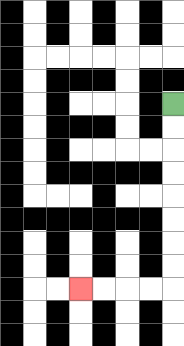{'start': '[7, 4]', 'end': '[3, 12]', 'path_directions': 'D,D,D,D,D,D,D,D,L,L,L,L', 'path_coordinates': '[[7, 4], [7, 5], [7, 6], [7, 7], [7, 8], [7, 9], [7, 10], [7, 11], [7, 12], [6, 12], [5, 12], [4, 12], [3, 12]]'}